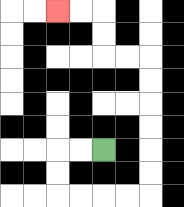{'start': '[4, 6]', 'end': '[2, 0]', 'path_directions': 'L,L,D,D,R,R,R,R,U,U,U,U,U,U,L,L,U,U,L,L', 'path_coordinates': '[[4, 6], [3, 6], [2, 6], [2, 7], [2, 8], [3, 8], [4, 8], [5, 8], [6, 8], [6, 7], [6, 6], [6, 5], [6, 4], [6, 3], [6, 2], [5, 2], [4, 2], [4, 1], [4, 0], [3, 0], [2, 0]]'}